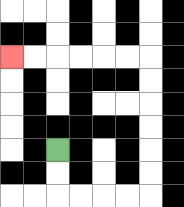{'start': '[2, 6]', 'end': '[0, 2]', 'path_directions': 'D,D,R,R,R,R,U,U,U,U,U,U,L,L,L,L,L,L', 'path_coordinates': '[[2, 6], [2, 7], [2, 8], [3, 8], [4, 8], [5, 8], [6, 8], [6, 7], [6, 6], [6, 5], [6, 4], [6, 3], [6, 2], [5, 2], [4, 2], [3, 2], [2, 2], [1, 2], [0, 2]]'}